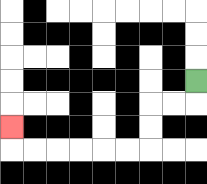{'start': '[8, 3]', 'end': '[0, 5]', 'path_directions': 'D,L,L,D,D,L,L,L,L,L,L,U', 'path_coordinates': '[[8, 3], [8, 4], [7, 4], [6, 4], [6, 5], [6, 6], [5, 6], [4, 6], [3, 6], [2, 6], [1, 6], [0, 6], [0, 5]]'}